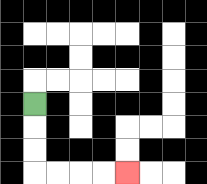{'start': '[1, 4]', 'end': '[5, 7]', 'path_directions': 'D,D,D,R,R,R,R', 'path_coordinates': '[[1, 4], [1, 5], [1, 6], [1, 7], [2, 7], [3, 7], [4, 7], [5, 7]]'}